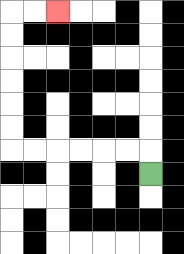{'start': '[6, 7]', 'end': '[2, 0]', 'path_directions': 'U,L,L,L,L,L,L,U,U,U,U,U,U,R,R', 'path_coordinates': '[[6, 7], [6, 6], [5, 6], [4, 6], [3, 6], [2, 6], [1, 6], [0, 6], [0, 5], [0, 4], [0, 3], [0, 2], [0, 1], [0, 0], [1, 0], [2, 0]]'}